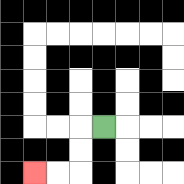{'start': '[4, 5]', 'end': '[1, 7]', 'path_directions': 'L,D,D,L,L', 'path_coordinates': '[[4, 5], [3, 5], [3, 6], [3, 7], [2, 7], [1, 7]]'}